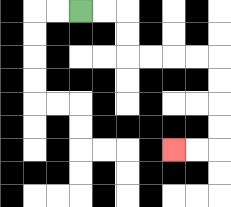{'start': '[3, 0]', 'end': '[7, 6]', 'path_directions': 'R,R,D,D,R,R,R,R,D,D,D,D,L,L', 'path_coordinates': '[[3, 0], [4, 0], [5, 0], [5, 1], [5, 2], [6, 2], [7, 2], [8, 2], [9, 2], [9, 3], [9, 4], [9, 5], [9, 6], [8, 6], [7, 6]]'}